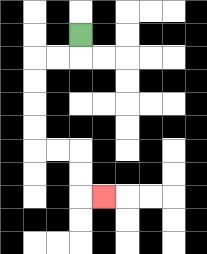{'start': '[3, 1]', 'end': '[4, 8]', 'path_directions': 'D,L,L,D,D,D,D,R,R,D,D,R', 'path_coordinates': '[[3, 1], [3, 2], [2, 2], [1, 2], [1, 3], [1, 4], [1, 5], [1, 6], [2, 6], [3, 6], [3, 7], [3, 8], [4, 8]]'}